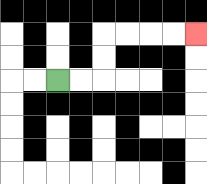{'start': '[2, 3]', 'end': '[8, 1]', 'path_directions': 'R,R,U,U,R,R,R,R', 'path_coordinates': '[[2, 3], [3, 3], [4, 3], [4, 2], [4, 1], [5, 1], [6, 1], [7, 1], [8, 1]]'}